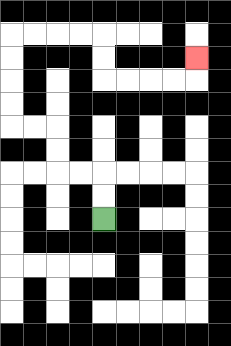{'start': '[4, 9]', 'end': '[8, 2]', 'path_directions': 'U,U,L,L,U,U,L,L,U,U,U,U,R,R,R,R,D,D,R,R,R,R,U', 'path_coordinates': '[[4, 9], [4, 8], [4, 7], [3, 7], [2, 7], [2, 6], [2, 5], [1, 5], [0, 5], [0, 4], [0, 3], [0, 2], [0, 1], [1, 1], [2, 1], [3, 1], [4, 1], [4, 2], [4, 3], [5, 3], [6, 3], [7, 3], [8, 3], [8, 2]]'}